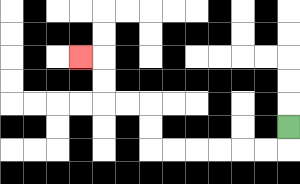{'start': '[12, 5]', 'end': '[3, 2]', 'path_directions': 'D,L,L,L,L,L,L,U,U,L,L,U,U,L', 'path_coordinates': '[[12, 5], [12, 6], [11, 6], [10, 6], [9, 6], [8, 6], [7, 6], [6, 6], [6, 5], [6, 4], [5, 4], [4, 4], [4, 3], [4, 2], [3, 2]]'}